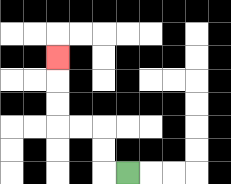{'start': '[5, 7]', 'end': '[2, 2]', 'path_directions': 'L,U,U,L,L,U,U,U', 'path_coordinates': '[[5, 7], [4, 7], [4, 6], [4, 5], [3, 5], [2, 5], [2, 4], [2, 3], [2, 2]]'}